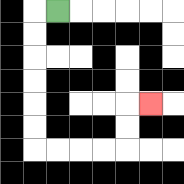{'start': '[2, 0]', 'end': '[6, 4]', 'path_directions': 'L,D,D,D,D,D,D,R,R,R,R,U,U,R', 'path_coordinates': '[[2, 0], [1, 0], [1, 1], [1, 2], [1, 3], [1, 4], [1, 5], [1, 6], [2, 6], [3, 6], [4, 6], [5, 6], [5, 5], [5, 4], [6, 4]]'}